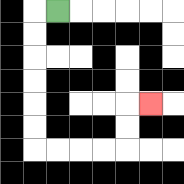{'start': '[2, 0]', 'end': '[6, 4]', 'path_directions': 'L,D,D,D,D,D,D,R,R,R,R,U,U,R', 'path_coordinates': '[[2, 0], [1, 0], [1, 1], [1, 2], [1, 3], [1, 4], [1, 5], [1, 6], [2, 6], [3, 6], [4, 6], [5, 6], [5, 5], [5, 4], [6, 4]]'}